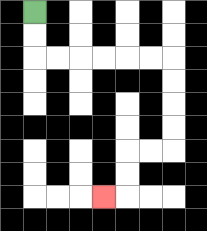{'start': '[1, 0]', 'end': '[4, 8]', 'path_directions': 'D,D,R,R,R,R,R,R,D,D,D,D,L,L,D,D,L', 'path_coordinates': '[[1, 0], [1, 1], [1, 2], [2, 2], [3, 2], [4, 2], [5, 2], [6, 2], [7, 2], [7, 3], [7, 4], [7, 5], [7, 6], [6, 6], [5, 6], [5, 7], [5, 8], [4, 8]]'}